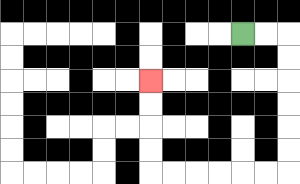{'start': '[10, 1]', 'end': '[6, 3]', 'path_directions': 'R,R,D,D,D,D,D,D,L,L,L,L,L,L,U,U,U,U', 'path_coordinates': '[[10, 1], [11, 1], [12, 1], [12, 2], [12, 3], [12, 4], [12, 5], [12, 6], [12, 7], [11, 7], [10, 7], [9, 7], [8, 7], [7, 7], [6, 7], [6, 6], [6, 5], [6, 4], [6, 3]]'}